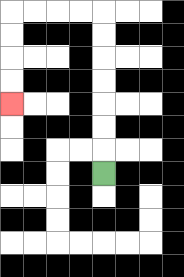{'start': '[4, 7]', 'end': '[0, 4]', 'path_directions': 'U,U,U,U,U,U,U,L,L,L,L,D,D,D,D', 'path_coordinates': '[[4, 7], [4, 6], [4, 5], [4, 4], [4, 3], [4, 2], [4, 1], [4, 0], [3, 0], [2, 0], [1, 0], [0, 0], [0, 1], [0, 2], [0, 3], [0, 4]]'}